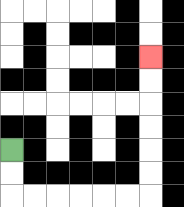{'start': '[0, 6]', 'end': '[6, 2]', 'path_directions': 'D,D,R,R,R,R,R,R,U,U,U,U,U,U', 'path_coordinates': '[[0, 6], [0, 7], [0, 8], [1, 8], [2, 8], [3, 8], [4, 8], [5, 8], [6, 8], [6, 7], [6, 6], [6, 5], [6, 4], [6, 3], [6, 2]]'}